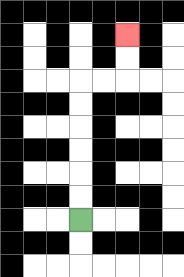{'start': '[3, 9]', 'end': '[5, 1]', 'path_directions': 'U,U,U,U,U,U,R,R,U,U', 'path_coordinates': '[[3, 9], [3, 8], [3, 7], [3, 6], [3, 5], [3, 4], [3, 3], [4, 3], [5, 3], [5, 2], [5, 1]]'}